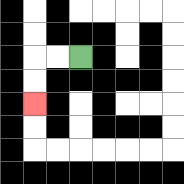{'start': '[3, 2]', 'end': '[1, 4]', 'path_directions': 'L,L,D,D', 'path_coordinates': '[[3, 2], [2, 2], [1, 2], [1, 3], [1, 4]]'}